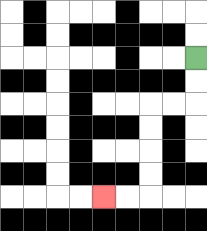{'start': '[8, 2]', 'end': '[4, 8]', 'path_directions': 'D,D,L,L,D,D,D,D,L,L', 'path_coordinates': '[[8, 2], [8, 3], [8, 4], [7, 4], [6, 4], [6, 5], [6, 6], [6, 7], [6, 8], [5, 8], [4, 8]]'}